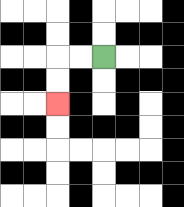{'start': '[4, 2]', 'end': '[2, 4]', 'path_directions': 'L,L,D,D', 'path_coordinates': '[[4, 2], [3, 2], [2, 2], [2, 3], [2, 4]]'}